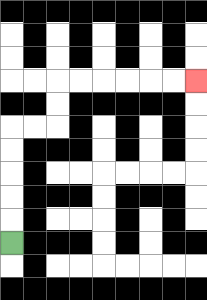{'start': '[0, 10]', 'end': '[8, 3]', 'path_directions': 'U,U,U,U,U,R,R,U,U,R,R,R,R,R,R', 'path_coordinates': '[[0, 10], [0, 9], [0, 8], [0, 7], [0, 6], [0, 5], [1, 5], [2, 5], [2, 4], [2, 3], [3, 3], [4, 3], [5, 3], [6, 3], [7, 3], [8, 3]]'}